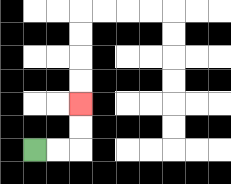{'start': '[1, 6]', 'end': '[3, 4]', 'path_directions': 'R,R,U,U', 'path_coordinates': '[[1, 6], [2, 6], [3, 6], [3, 5], [3, 4]]'}